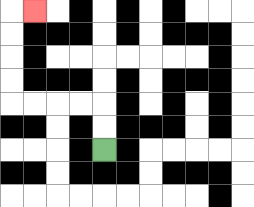{'start': '[4, 6]', 'end': '[1, 0]', 'path_directions': 'U,U,L,L,L,L,U,U,U,U,R', 'path_coordinates': '[[4, 6], [4, 5], [4, 4], [3, 4], [2, 4], [1, 4], [0, 4], [0, 3], [0, 2], [0, 1], [0, 0], [1, 0]]'}